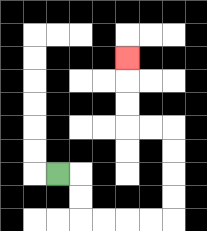{'start': '[2, 7]', 'end': '[5, 2]', 'path_directions': 'R,D,D,R,R,R,R,U,U,U,U,L,L,U,U,U', 'path_coordinates': '[[2, 7], [3, 7], [3, 8], [3, 9], [4, 9], [5, 9], [6, 9], [7, 9], [7, 8], [7, 7], [7, 6], [7, 5], [6, 5], [5, 5], [5, 4], [5, 3], [5, 2]]'}